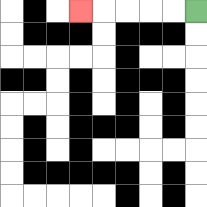{'start': '[8, 0]', 'end': '[3, 0]', 'path_directions': 'L,L,L,L,L', 'path_coordinates': '[[8, 0], [7, 0], [6, 0], [5, 0], [4, 0], [3, 0]]'}